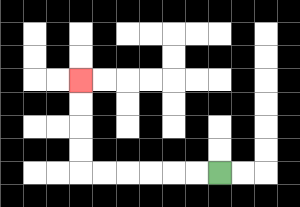{'start': '[9, 7]', 'end': '[3, 3]', 'path_directions': 'L,L,L,L,L,L,U,U,U,U', 'path_coordinates': '[[9, 7], [8, 7], [7, 7], [6, 7], [5, 7], [4, 7], [3, 7], [3, 6], [3, 5], [3, 4], [3, 3]]'}